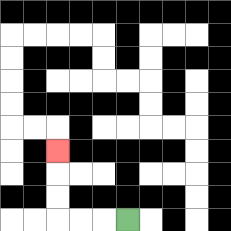{'start': '[5, 9]', 'end': '[2, 6]', 'path_directions': 'L,L,L,U,U,U', 'path_coordinates': '[[5, 9], [4, 9], [3, 9], [2, 9], [2, 8], [2, 7], [2, 6]]'}